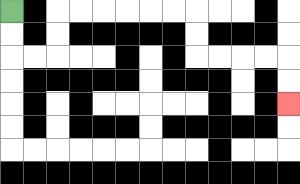{'start': '[0, 0]', 'end': '[12, 4]', 'path_directions': 'D,D,R,R,U,U,R,R,R,R,R,R,D,D,R,R,R,R,D,D', 'path_coordinates': '[[0, 0], [0, 1], [0, 2], [1, 2], [2, 2], [2, 1], [2, 0], [3, 0], [4, 0], [5, 0], [6, 0], [7, 0], [8, 0], [8, 1], [8, 2], [9, 2], [10, 2], [11, 2], [12, 2], [12, 3], [12, 4]]'}